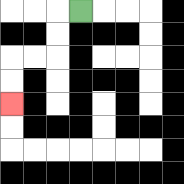{'start': '[3, 0]', 'end': '[0, 4]', 'path_directions': 'L,D,D,L,L,D,D', 'path_coordinates': '[[3, 0], [2, 0], [2, 1], [2, 2], [1, 2], [0, 2], [0, 3], [0, 4]]'}